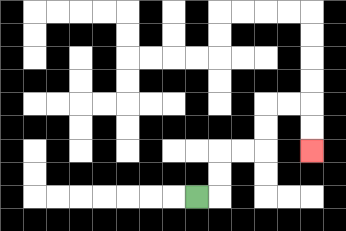{'start': '[8, 8]', 'end': '[13, 6]', 'path_directions': 'R,U,U,R,R,U,U,R,R,D,D', 'path_coordinates': '[[8, 8], [9, 8], [9, 7], [9, 6], [10, 6], [11, 6], [11, 5], [11, 4], [12, 4], [13, 4], [13, 5], [13, 6]]'}